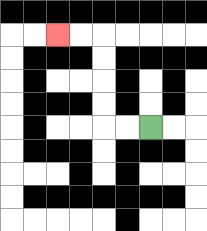{'start': '[6, 5]', 'end': '[2, 1]', 'path_directions': 'L,L,U,U,U,U,L,L', 'path_coordinates': '[[6, 5], [5, 5], [4, 5], [4, 4], [4, 3], [4, 2], [4, 1], [3, 1], [2, 1]]'}